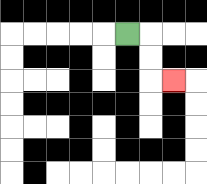{'start': '[5, 1]', 'end': '[7, 3]', 'path_directions': 'R,D,D,R', 'path_coordinates': '[[5, 1], [6, 1], [6, 2], [6, 3], [7, 3]]'}